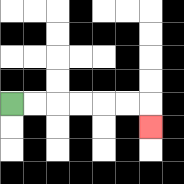{'start': '[0, 4]', 'end': '[6, 5]', 'path_directions': 'R,R,R,R,R,R,D', 'path_coordinates': '[[0, 4], [1, 4], [2, 4], [3, 4], [4, 4], [5, 4], [6, 4], [6, 5]]'}